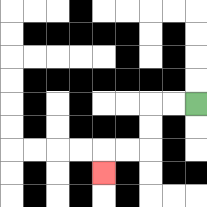{'start': '[8, 4]', 'end': '[4, 7]', 'path_directions': 'L,L,D,D,L,L,D', 'path_coordinates': '[[8, 4], [7, 4], [6, 4], [6, 5], [6, 6], [5, 6], [4, 6], [4, 7]]'}